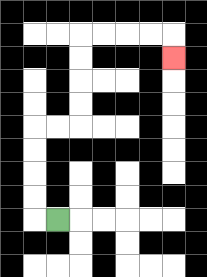{'start': '[2, 9]', 'end': '[7, 2]', 'path_directions': 'L,U,U,U,U,R,R,U,U,U,U,R,R,R,R,D', 'path_coordinates': '[[2, 9], [1, 9], [1, 8], [1, 7], [1, 6], [1, 5], [2, 5], [3, 5], [3, 4], [3, 3], [3, 2], [3, 1], [4, 1], [5, 1], [6, 1], [7, 1], [7, 2]]'}